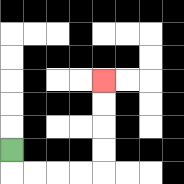{'start': '[0, 6]', 'end': '[4, 3]', 'path_directions': 'D,R,R,R,R,U,U,U,U', 'path_coordinates': '[[0, 6], [0, 7], [1, 7], [2, 7], [3, 7], [4, 7], [4, 6], [4, 5], [4, 4], [4, 3]]'}